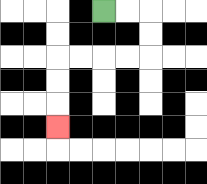{'start': '[4, 0]', 'end': '[2, 5]', 'path_directions': 'R,R,D,D,L,L,L,L,D,D,D', 'path_coordinates': '[[4, 0], [5, 0], [6, 0], [6, 1], [6, 2], [5, 2], [4, 2], [3, 2], [2, 2], [2, 3], [2, 4], [2, 5]]'}